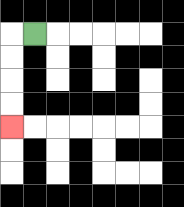{'start': '[1, 1]', 'end': '[0, 5]', 'path_directions': 'L,D,D,D,D', 'path_coordinates': '[[1, 1], [0, 1], [0, 2], [0, 3], [0, 4], [0, 5]]'}